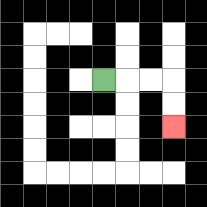{'start': '[4, 3]', 'end': '[7, 5]', 'path_directions': 'R,R,R,D,D', 'path_coordinates': '[[4, 3], [5, 3], [6, 3], [7, 3], [7, 4], [7, 5]]'}